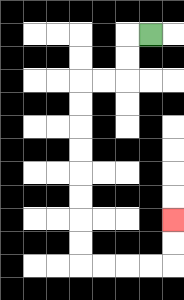{'start': '[6, 1]', 'end': '[7, 9]', 'path_directions': 'L,D,D,L,L,D,D,D,D,D,D,D,D,R,R,R,R,U,U', 'path_coordinates': '[[6, 1], [5, 1], [5, 2], [5, 3], [4, 3], [3, 3], [3, 4], [3, 5], [3, 6], [3, 7], [3, 8], [3, 9], [3, 10], [3, 11], [4, 11], [5, 11], [6, 11], [7, 11], [7, 10], [7, 9]]'}